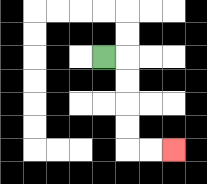{'start': '[4, 2]', 'end': '[7, 6]', 'path_directions': 'R,D,D,D,D,R,R', 'path_coordinates': '[[4, 2], [5, 2], [5, 3], [5, 4], [5, 5], [5, 6], [6, 6], [7, 6]]'}